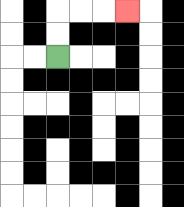{'start': '[2, 2]', 'end': '[5, 0]', 'path_directions': 'U,U,R,R,R', 'path_coordinates': '[[2, 2], [2, 1], [2, 0], [3, 0], [4, 0], [5, 0]]'}